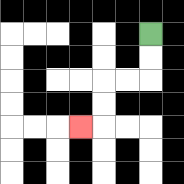{'start': '[6, 1]', 'end': '[3, 5]', 'path_directions': 'D,D,L,L,D,D,L', 'path_coordinates': '[[6, 1], [6, 2], [6, 3], [5, 3], [4, 3], [4, 4], [4, 5], [3, 5]]'}